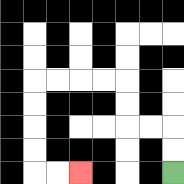{'start': '[7, 7]', 'end': '[3, 7]', 'path_directions': 'U,U,L,L,U,U,L,L,L,L,D,D,D,D,R,R', 'path_coordinates': '[[7, 7], [7, 6], [7, 5], [6, 5], [5, 5], [5, 4], [5, 3], [4, 3], [3, 3], [2, 3], [1, 3], [1, 4], [1, 5], [1, 6], [1, 7], [2, 7], [3, 7]]'}